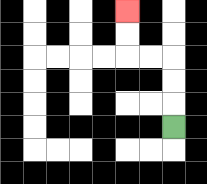{'start': '[7, 5]', 'end': '[5, 0]', 'path_directions': 'U,U,U,L,L,U,U', 'path_coordinates': '[[7, 5], [7, 4], [7, 3], [7, 2], [6, 2], [5, 2], [5, 1], [5, 0]]'}